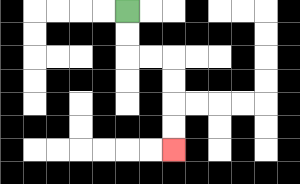{'start': '[5, 0]', 'end': '[7, 6]', 'path_directions': 'D,D,R,R,D,D,D,D', 'path_coordinates': '[[5, 0], [5, 1], [5, 2], [6, 2], [7, 2], [7, 3], [7, 4], [7, 5], [7, 6]]'}